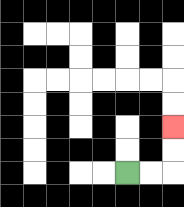{'start': '[5, 7]', 'end': '[7, 5]', 'path_directions': 'R,R,U,U', 'path_coordinates': '[[5, 7], [6, 7], [7, 7], [7, 6], [7, 5]]'}